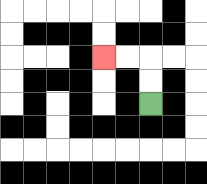{'start': '[6, 4]', 'end': '[4, 2]', 'path_directions': 'U,U,L,L', 'path_coordinates': '[[6, 4], [6, 3], [6, 2], [5, 2], [4, 2]]'}